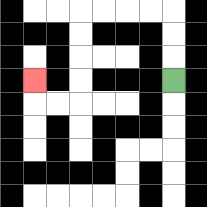{'start': '[7, 3]', 'end': '[1, 3]', 'path_directions': 'U,U,U,L,L,L,L,D,D,D,D,L,L,U', 'path_coordinates': '[[7, 3], [7, 2], [7, 1], [7, 0], [6, 0], [5, 0], [4, 0], [3, 0], [3, 1], [3, 2], [3, 3], [3, 4], [2, 4], [1, 4], [1, 3]]'}